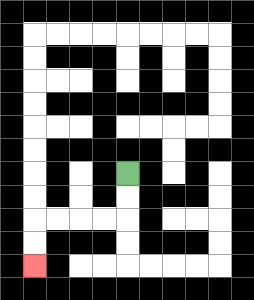{'start': '[5, 7]', 'end': '[1, 11]', 'path_directions': 'D,D,L,L,L,L,D,D', 'path_coordinates': '[[5, 7], [5, 8], [5, 9], [4, 9], [3, 9], [2, 9], [1, 9], [1, 10], [1, 11]]'}